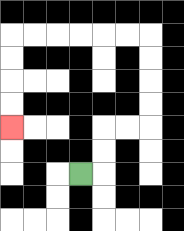{'start': '[3, 7]', 'end': '[0, 5]', 'path_directions': 'R,U,U,R,R,U,U,U,U,L,L,L,L,L,L,D,D,D,D', 'path_coordinates': '[[3, 7], [4, 7], [4, 6], [4, 5], [5, 5], [6, 5], [6, 4], [6, 3], [6, 2], [6, 1], [5, 1], [4, 1], [3, 1], [2, 1], [1, 1], [0, 1], [0, 2], [0, 3], [0, 4], [0, 5]]'}